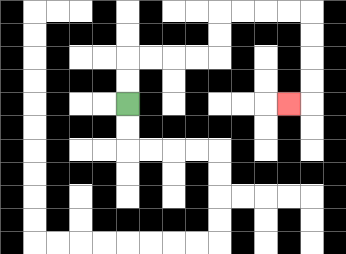{'start': '[5, 4]', 'end': '[12, 4]', 'path_directions': 'U,U,R,R,R,R,U,U,R,R,R,R,D,D,D,D,L', 'path_coordinates': '[[5, 4], [5, 3], [5, 2], [6, 2], [7, 2], [8, 2], [9, 2], [9, 1], [9, 0], [10, 0], [11, 0], [12, 0], [13, 0], [13, 1], [13, 2], [13, 3], [13, 4], [12, 4]]'}